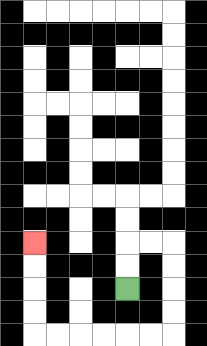{'start': '[5, 12]', 'end': '[1, 10]', 'path_directions': 'U,U,R,R,D,D,D,D,L,L,L,L,L,L,U,U,U,U', 'path_coordinates': '[[5, 12], [5, 11], [5, 10], [6, 10], [7, 10], [7, 11], [7, 12], [7, 13], [7, 14], [6, 14], [5, 14], [4, 14], [3, 14], [2, 14], [1, 14], [1, 13], [1, 12], [1, 11], [1, 10]]'}